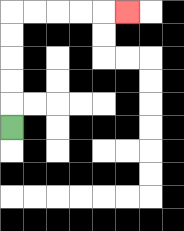{'start': '[0, 5]', 'end': '[5, 0]', 'path_directions': 'U,U,U,U,U,R,R,R,R,R', 'path_coordinates': '[[0, 5], [0, 4], [0, 3], [0, 2], [0, 1], [0, 0], [1, 0], [2, 0], [3, 0], [4, 0], [5, 0]]'}